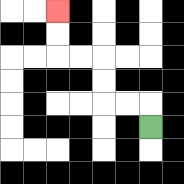{'start': '[6, 5]', 'end': '[2, 0]', 'path_directions': 'U,L,L,U,U,L,L,U,U', 'path_coordinates': '[[6, 5], [6, 4], [5, 4], [4, 4], [4, 3], [4, 2], [3, 2], [2, 2], [2, 1], [2, 0]]'}